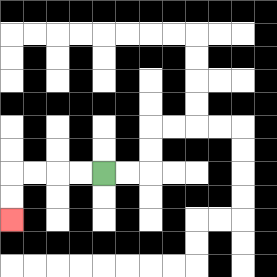{'start': '[4, 7]', 'end': '[0, 9]', 'path_directions': 'L,L,L,L,D,D', 'path_coordinates': '[[4, 7], [3, 7], [2, 7], [1, 7], [0, 7], [0, 8], [0, 9]]'}